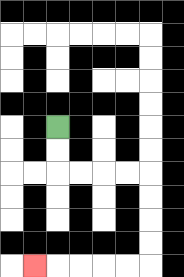{'start': '[2, 5]', 'end': '[1, 11]', 'path_directions': 'D,D,R,R,R,R,D,D,D,D,L,L,L,L,L', 'path_coordinates': '[[2, 5], [2, 6], [2, 7], [3, 7], [4, 7], [5, 7], [6, 7], [6, 8], [6, 9], [6, 10], [6, 11], [5, 11], [4, 11], [3, 11], [2, 11], [1, 11]]'}